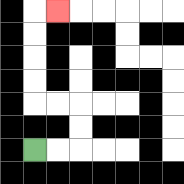{'start': '[1, 6]', 'end': '[2, 0]', 'path_directions': 'R,R,U,U,L,L,U,U,U,U,R', 'path_coordinates': '[[1, 6], [2, 6], [3, 6], [3, 5], [3, 4], [2, 4], [1, 4], [1, 3], [1, 2], [1, 1], [1, 0], [2, 0]]'}